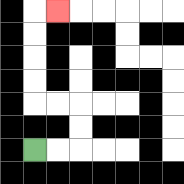{'start': '[1, 6]', 'end': '[2, 0]', 'path_directions': 'R,R,U,U,L,L,U,U,U,U,R', 'path_coordinates': '[[1, 6], [2, 6], [3, 6], [3, 5], [3, 4], [2, 4], [1, 4], [1, 3], [1, 2], [1, 1], [1, 0], [2, 0]]'}